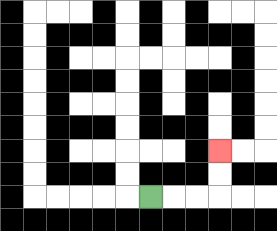{'start': '[6, 8]', 'end': '[9, 6]', 'path_directions': 'R,R,R,U,U', 'path_coordinates': '[[6, 8], [7, 8], [8, 8], [9, 8], [9, 7], [9, 6]]'}